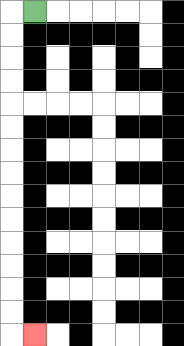{'start': '[1, 0]', 'end': '[1, 14]', 'path_directions': 'L,D,D,D,D,D,D,D,D,D,D,D,D,D,D,R', 'path_coordinates': '[[1, 0], [0, 0], [0, 1], [0, 2], [0, 3], [0, 4], [0, 5], [0, 6], [0, 7], [0, 8], [0, 9], [0, 10], [0, 11], [0, 12], [0, 13], [0, 14], [1, 14]]'}